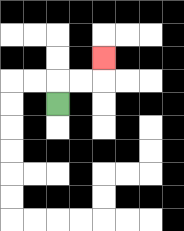{'start': '[2, 4]', 'end': '[4, 2]', 'path_directions': 'U,R,R,U', 'path_coordinates': '[[2, 4], [2, 3], [3, 3], [4, 3], [4, 2]]'}